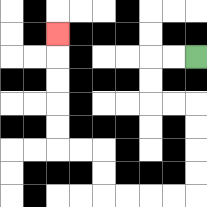{'start': '[8, 2]', 'end': '[2, 1]', 'path_directions': 'L,L,D,D,R,R,D,D,D,D,L,L,L,L,U,U,L,L,U,U,U,U,U', 'path_coordinates': '[[8, 2], [7, 2], [6, 2], [6, 3], [6, 4], [7, 4], [8, 4], [8, 5], [8, 6], [8, 7], [8, 8], [7, 8], [6, 8], [5, 8], [4, 8], [4, 7], [4, 6], [3, 6], [2, 6], [2, 5], [2, 4], [2, 3], [2, 2], [2, 1]]'}